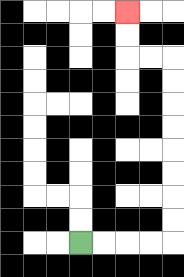{'start': '[3, 10]', 'end': '[5, 0]', 'path_directions': 'R,R,R,R,U,U,U,U,U,U,U,U,L,L,U,U', 'path_coordinates': '[[3, 10], [4, 10], [5, 10], [6, 10], [7, 10], [7, 9], [7, 8], [7, 7], [7, 6], [7, 5], [7, 4], [7, 3], [7, 2], [6, 2], [5, 2], [5, 1], [5, 0]]'}